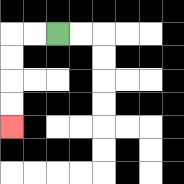{'start': '[2, 1]', 'end': '[0, 5]', 'path_directions': 'L,L,D,D,D,D', 'path_coordinates': '[[2, 1], [1, 1], [0, 1], [0, 2], [0, 3], [0, 4], [0, 5]]'}